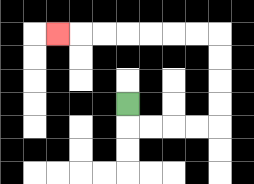{'start': '[5, 4]', 'end': '[2, 1]', 'path_directions': 'D,R,R,R,R,U,U,U,U,L,L,L,L,L,L,L', 'path_coordinates': '[[5, 4], [5, 5], [6, 5], [7, 5], [8, 5], [9, 5], [9, 4], [9, 3], [9, 2], [9, 1], [8, 1], [7, 1], [6, 1], [5, 1], [4, 1], [3, 1], [2, 1]]'}